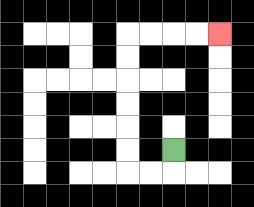{'start': '[7, 6]', 'end': '[9, 1]', 'path_directions': 'D,L,L,U,U,U,U,U,U,R,R,R,R', 'path_coordinates': '[[7, 6], [7, 7], [6, 7], [5, 7], [5, 6], [5, 5], [5, 4], [5, 3], [5, 2], [5, 1], [6, 1], [7, 1], [8, 1], [9, 1]]'}